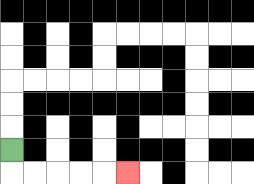{'start': '[0, 6]', 'end': '[5, 7]', 'path_directions': 'D,R,R,R,R,R', 'path_coordinates': '[[0, 6], [0, 7], [1, 7], [2, 7], [3, 7], [4, 7], [5, 7]]'}